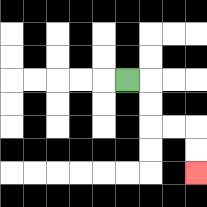{'start': '[5, 3]', 'end': '[8, 7]', 'path_directions': 'R,D,D,R,R,D,D', 'path_coordinates': '[[5, 3], [6, 3], [6, 4], [6, 5], [7, 5], [8, 5], [8, 6], [8, 7]]'}